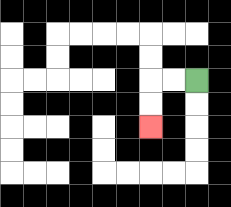{'start': '[8, 3]', 'end': '[6, 5]', 'path_directions': 'L,L,D,D', 'path_coordinates': '[[8, 3], [7, 3], [6, 3], [6, 4], [6, 5]]'}